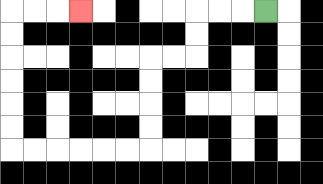{'start': '[11, 0]', 'end': '[3, 0]', 'path_directions': 'L,L,L,D,D,L,L,D,D,D,D,L,L,L,L,L,L,U,U,U,U,U,U,R,R,R', 'path_coordinates': '[[11, 0], [10, 0], [9, 0], [8, 0], [8, 1], [8, 2], [7, 2], [6, 2], [6, 3], [6, 4], [6, 5], [6, 6], [5, 6], [4, 6], [3, 6], [2, 6], [1, 6], [0, 6], [0, 5], [0, 4], [0, 3], [0, 2], [0, 1], [0, 0], [1, 0], [2, 0], [3, 0]]'}